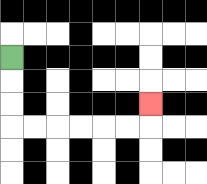{'start': '[0, 2]', 'end': '[6, 4]', 'path_directions': 'D,D,D,R,R,R,R,R,R,U', 'path_coordinates': '[[0, 2], [0, 3], [0, 4], [0, 5], [1, 5], [2, 5], [3, 5], [4, 5], [5, 5], [6, 5], [6, 4]]'}